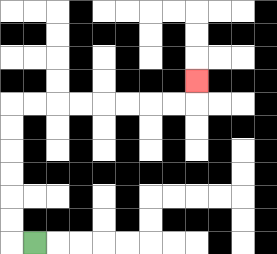{'start': '[1, 10]', 'end': '[8, 3]', 'path_directions': 'L,U,U,U,U,U,U,R,R,R,R,R,R,R,R,U', 'path_coordinates': '[[1, 10], [0, 10], [0, 9], [0, 8], [0, 7], [0, 6], [0, 5], [0, 4], [1, 4], [2, 4], [3, 4], [4, 4], [5, 4], [6, 4], [7, 4], [8, 4], [8, 3]]'}